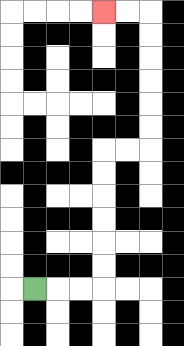{'start': '[1, 12]', 'end': '[4, 0]', 'path_directions': 'R,R,R,U,U,U,U,U,U,R,R,U,U,U,U,U,U,L,L', 'path_coordinates': '[[1, 12], [2, 12], [3, 12], [4, 12], [4, 11], [4, 10], [4, 9], [4, 8], [4, 7], [4, 6], [5, 6], [6, 6], [6, 5], [6, 4], [6, 3], [6, 2], [6, 1], [6, 0], [5, 0], [4, 0]]'}